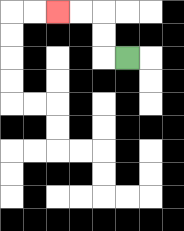{'start': '[5, 2]', 'end': '[2, 0]', 'path_directions': 'L,U,U,L,L', 'path_coordinates': '[[5, 2], [4, 2], [4, 1], [4, 0], [3, 0], [2, 0]]'}